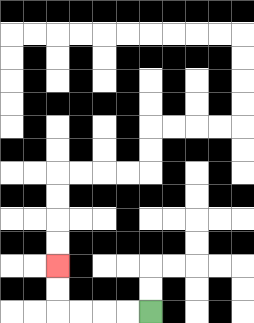{'start': '[6, 13]', 'end': '[2, 11]', 'path_directions': 'L,L,L,L,U,U', 'path_coordinates': '[[6, 13], [5, 13], [4, 13], [3, 13], [2, 13], [2, 12], [2, 11]]'}